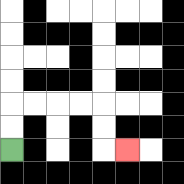{'start': '[0, 6]', 'end': '[5, 6]', 'path_directions': 'U,U,R,R,R,R,D,D,R', 'path_coordinates': '[[0, 6], [0, 5], [0, 4], [1, 4], [2, 4], [3, 4], [4, 4], [4, 5], [4, 6], [5, 6]]'}